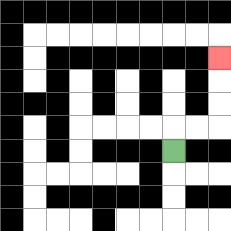{'start': '[7, 6]', 'end': '[9, 2]', 'path_directions': 'U,R,R,U,U,U', 'path_coordinates': '[[7, 6], [7, 5], [8, 5], [9, 5], [9, 4], [9, 3], [9, 2]]'}